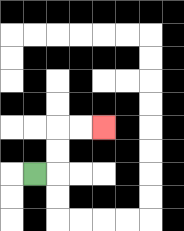{'start': '[1, 7]', 'end': '[4, 5]', 'path_directions': 'R,U,U,R,R', 'path_coordinates': '[[1, 7], [2, 7], [2, 6], [2, 5], [3, 5], [4, 5]]'}